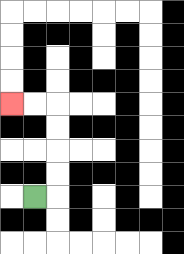{'start': '[1, 8]', 'end': '[0, 4]', 'path_directions': 'R,U,U,U,U,L,L', 'path_coordinates': '[[1, 8], [2, 8], [2, 7], [2, 6], [2, 5], [2, 4], [1, 4], [0, 4]]'}